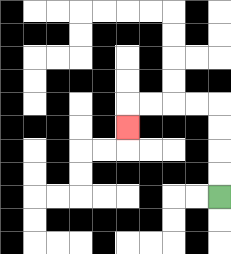{'start': '[9, 8]', 'end': '[5, 5]', 'path_directions': 'U,U,U,U,L,L,L,L,D', 'path_coordinates': '[[9, 8], [9, 7], [9, 6], [9, 5], [9, 4], [8, 4], [7, 4], [6, 4], [5, 4], [5, 5]]'}